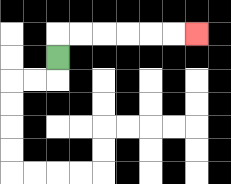{'start': '[2, 2]', 'end': '[8, 1]', 'path_directions': 'U,R,R,R,R,R,R', 'path_coordinates': '[[2, 2], [2, 1], [3, 1], [4, 1], [5, 1], [6, 1], [7, 1], [8, 1]]'}